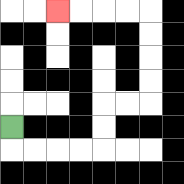{'start': '[0, 5]', 'end': '[2, 0]', 'path_directions': 'D,R,R,R,R,U,U,R,R,U,U,U,U,L,L,L,L', 'path_coordinates': '[[0, 5], [0, 6], [1, 6], [2, 6], [3, 6], [4, 6], [4, 5], [4, 4], [5, 4], [6, 4], [6, 3], [6, 2], [6, 1], [6, 0], [5, 0], [4, 0], [3, 0], [2, 0]]'}